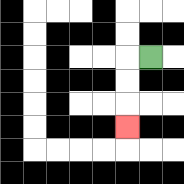{'start': '[6, 2]', 'end': '[5, 5]', 'path_directions': 'L,D,D,D', 'path_coordinates': '[[6, 2], [5, 2], [5, 3], [5, 4], [5, 5]]'}